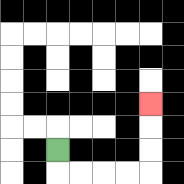{'start': '[2, 6]', 'end': '[6, 4]', 'path_directions': 'D,R,R,R,R,U,U,U', 'path_coordinates': '[[2, 6], [2, 7], [3, 7], [4, 7], [5, 7], [6, 7], [6, 6], [6, 5], [6, 4]]'}